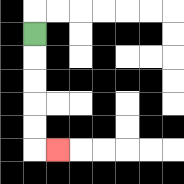{'start': '[1, 1]', 'end': '[2, 6]', 'path_directions': 'D,D,D,D,D,R', 'path_coordinates': '[[1, 1], [1, 2], [1, 3], [1, 4], [1, 5], [1, 6], [2, 6]]'}